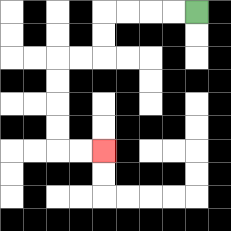{'start': '[8, 0]', 'end': '[4, 6]', 'path_directions': 'L,L,L,L,D,D,L,L,D,D,D,D,R,R', 'path_coordinates': '[[8, 0], [7, 0], [6, 0], [5, 0], [4, 0], [4, 1], [4, 2], [3, 2], [2, 2], [2, 3], [2, 4], [2, 5], [2, 6], [3, 6], [4, 6]]'}